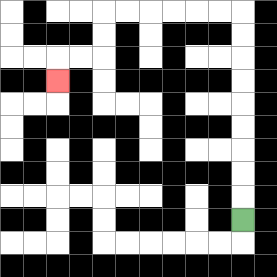{'start': '[10, 9]', 'end': '[2, 3]', 'path_directions': 'U,U,U,U,U,U,U,U,U,L,L,L,L,L,L,D,D,L,L,D', 'path_coordinates': '[[10, 9], [10, 8], [10, 7], [10, 6], [10, 5], [10, 4], [10, 3], [10, 2], [10, 1], [10, 0], [9, 0], [8, 0], [7, 0], [6, 0], [5, 0], [4, 0], [4, 1], [4, 2], [3, 2], [2, 2], [2, 3]]'}